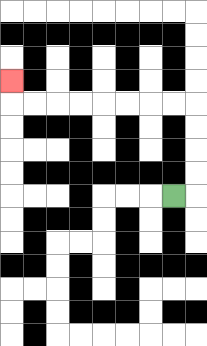{'start': '[7, 8]', 'end': '[0, 3]', 'path_directions': 'R,U,U,U,U,L,L,L,L,L,L,L,L,U', 'path_coordinates': '[[7, 8], [8, 8], [8, 7], [8, 6], [8, 5], [8, 4], [7, 4], [6, 4], [5, 4], [4, 4], [3, 4], [2, 4], [1, 4], [0, 4], [0, 3]]'}